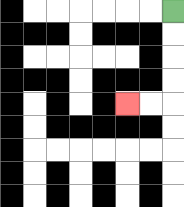{'start': '[7, 0]', 'end': '[5, 4]', 'path_directions': 'D,D,D,D,L,L', 'path_coordinates': '[[7, 0], [7, 1], [7, 2], [7, 3], [7, 4], [6, 4], [5, 4]]'}